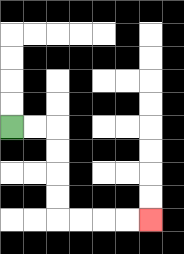{'start': '[0, 5]', 'end': '[6, 9]', 'path_directions': 'R,R,D,D,D,D,R,R,R,R', 'path_coordinates': '[[0, 5], [1, 5], [2, 5], [2, 6], [2, 7], [2, 8], [2, 9], [3, 9], [4, 9], [5, 9], [6, 9]]'}